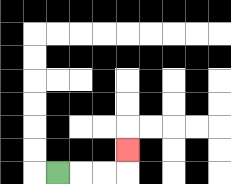{'start': '[2, 7]', 'end': '[5, 6]', 'path_directions': 'R,R,R,U', 'path_coordinates': '[[2, 7], [3, 7], [4, 7], [5, 7], [5, 6]]'}